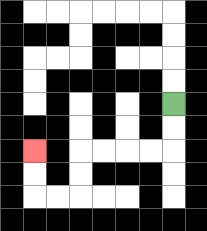{'start': '[7, 4]', 'end': '[1, 6]', 'path_directions': 'D,D,L,L,L,L,D,D,L,L,U,U', 'path_coordinates': '[[7, 4], [7, 5], [7, 6], [6, 6], [5, 6], [4, 6], [3, 6], [3, 7], [3, 8], [2, 8], [1, 8], [1, 7], [1, 6]]'}